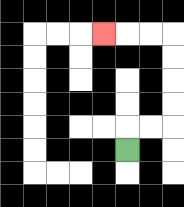{'start': '[5, 6]', 'end': '[4, 1]', 'path_directions': 'U,R,R,U,U,U,U,L,L,L', 'path_coordinates': '[[5, 6], [5, 5], [6, 5], [7, 5], [7, 4], [7, 3], [7, 2], [7, 1], [6, 1], [5, 1], [4, 1]]'}